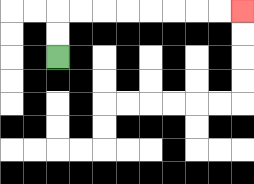{'start': '[2, 2]', 'end': '[10, 0]', 'path_directions': 'U,U,R,R,R,R,R,R,R,R', 'path_coordinates': '[[2, 2], [2, 1], [2, 0], [3, 0], [4, 0], [5, 0], [6, 0], [7, 0], [8, 0], [9, 0], [10, 0]]'}